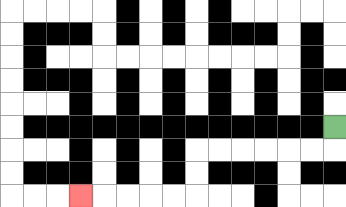{'start': '[14, 5]', 'end': '[3, 8]', 'path_directions': 'D,L,L,L,L,L,L,D,D,L,L,L,L,L', 'path_coordinates': '[[14, 5], [14, 6], [13, 6], [12, 6], [11, 6], [10, 6], [9, 6], [8, 6], [8, 7], [8, 8], [7, 8], [6, 8], [5, 8], [4, 8], [3, 8]]'}